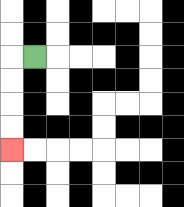{'start': '[1, 2]', 'end': '[0, 6]', 'path_directions': 'L,D,D,D,D', 'path_coordinates': '[[1, 2], [0, 2], [0, 3], [0, 4], [0, 5], [0, 6]]'}